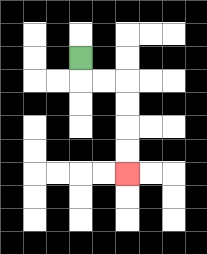{'start': '[3, 2]', 'end': '[5, 7]', 'path_directions': 'D,R,R,D,D,D,D', 'path_coordinates': '[[3, 2], [3, 3], [4, 3], [5, 3], [5, 4], [5, 5], [5, 6], [5, 7]]'}